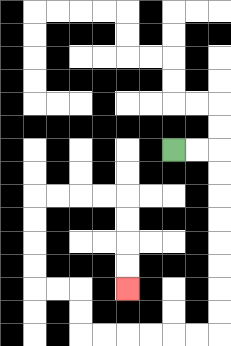{'start': '[7, 6]', 'end': '[5, 12]', 'path_directions': 'R,R,D,D,D,D,D,D,D,D,L,L,L,L,L,L,U,U,L,L,U,U,U,U,R,R,R,R,D,D,D,D', 'path_coordinates': '[[7, 6], [8, 6], [9, 6], [9, 7], [9, 8], [9, 9], [9, 10], [9, 11], [9, 12], [9, 13], [9, 14], [8, 14], [7, 14], [6, 14], [5, 14], [4, 14], [3, 14], [3, 13], [3, 12], [2, 12], [1, 12], [1, 11], [1, 10], [1, 9], [1, 8], [2, 8], [3, 8], [4, 8], [5, 8], [5, 9], [5, 10], [5, 11], [5, 12]]'}